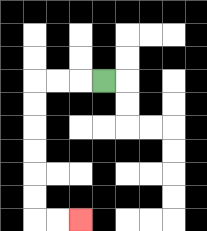{'start': '[4, 3]', 'end': '[3, 9]', 'path_directions': 'L,L,L,D,D,D,D,D,D,R,R', 'path_coordinates': '[[4, 3], [3, 3], [2, 3], [1, 3], [1, 4], [1, 5], [1, 6], [1, 7], [1, 8], [1, 9], [2, 9], [3, 9]]'}